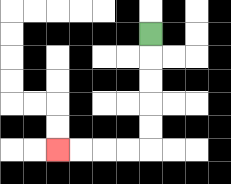{'start': '[6, 1]', 'end': '[2, 6]', 'path_directions': 'D,D,D,D,D,L,L,L,L', 'path_coordinates': '[[6, 1], [6, 2], [6, 3], [6, 4], [6, 5], [6, 6], [5, 6], [4, 6], [3, 6], [2, 6]]'}